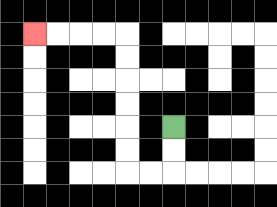{'start': '[7, 5]', 'end': '[1, 1]', 'path_directions': 'D,D,L,L,U,U,U,U,U,U,L,L,L,L', 'path_coordinates': '[[7, 5], [7, 6], [7, 7], [6, 7], [5, 7], [5, 6], [5, 5], [5, 4], [5, 3], [5, 2], [5, 1], [4, 1], [3, 1], [2, 1], [1, 1]]'}